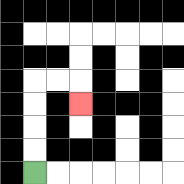{'start': '[1, 7]', 'end': '[3, 4]', 'path_directions': 'U,U,U,U,R,R,D', 'path_coordinates': '[[1, 7], [1, 6], [1, 5], [1, 4], [1, 3], [2, 3], [3, 3], [3, 4]]'}